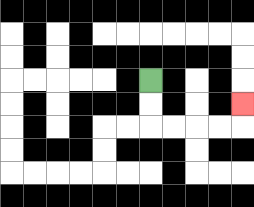{'start': '[6, 3]', 'end': '[10, 4]', 'path_directions': 'D,D,R,R,R,R,U', 'path_coordinates': '[[6, 3], [6, 4], [6, 5], [7, 5], [8, 5], [9, 5], [10, 5], [10, 4]]'}